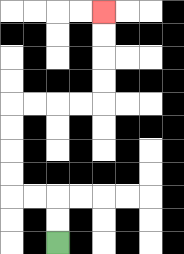{'start': '[2, 10]', 'end': '[4, 0]', 'path_directions': 'U,U,L,L,U,U,U,U,R,R,R,R,U,U,U,U', 'path_coordinates': '[[2, 10], [2, 9], [2, 8], [1, 8], [0, 8], [0, 7], [0, 6], [0, 5], [0, 4], [1, 4], [2, 4], [3, 4], [4, 4], [4, 3], [4, 2], [4, 1], [4, 0]]'}